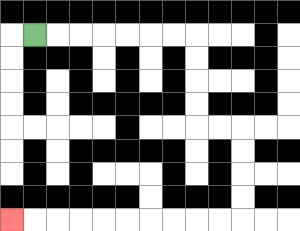{'start': '[1, 1]', 'end': '[0, 9]', 'path_directions': 'R,R,R,R,R,R,R,D,D,D,D,R,R,D,D,D,D,L,L,L,L,L,L,L,L,L,L', 'path_coordinates': '[[1, 1], [2, 1], [3, 1], [4, 1], [5, 1], [6, 1], [7, 1], [8, 1], [8, 2], [8, 3], [8, 4], [8, 5], [9, 5], [10, 5], [10, 6], [10, 7], [10, 8], [10, 9], [9, 9], [8, 9], [7, 9], [6, 9], [5, 9], [4, 9], [3, 9], [2, 9], [1, 9], [0, 9]]'}